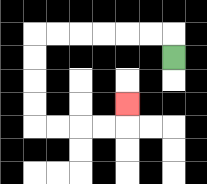{'start': '[7, 2]', 'end': '[5, 4]', 'path_directions': 'U,L,L,L,L,L,L,D,D,D,D,R,R,R,R,U', 'path_coordinates': '[[7, 2], [7, 1], [6, 1], [5, 1], [4, 1], [3, 1], [2, 1], [1, 1], [1, 2], [1, 3], [1, 4], [1, 5], [2, 5], [3, 5], [4, 5], [5, 5], [5, 4]]'}